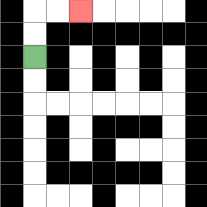{'start': '[1, 2]', 'end': '[3, 0]', 'path_directions': 'U,U,R,R', 'path_coordinates': '[[1, 2], [1, 1], [1, 0], [2, 0], [3, 0]]'}